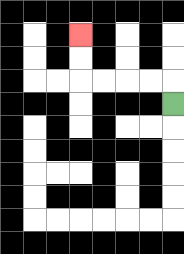{'start': '[7, 4]', 'end': '[3, 1]', 'path_directions': 'U,L,L,L,L,U,U', 'path_coordinates': '[[7, 4], [7, 3], [6, 3], [5, 3], [4, 3], [3, 3], [3, 2], [3, 1]]'}